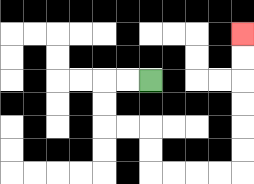{'start': '[6, 3]', 'end': '[10, 1]', 'path_directions': 'L,L,D,D,R,R,D,D,R,R,R,R,U,U,U,U,U,U', 'path_coordinates': '[[6, 3], [5, 3], [4, 3], [4, 4], [4, 5], [5, 5], [6, 5], [6, 6], [6, 7], [7, 7], [8, 7], [9, 7], [10, 7], [10, 6], [10, 5], [10, 4], [10, 3], [10, 2], [10, 1]]'}